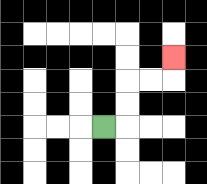{'start': '[4, 5]', 'end': '[7, 2]', 'path_directions': 'R,U,U,R,R,U', 'path_coordinates': '[[4, 5], [5, 5], [5, 4], [5, 3], [6, 3], [7, 3], [7, 2]]'}